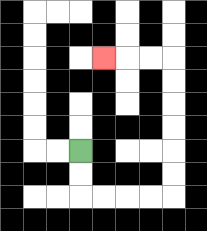{'start': '[3, 6]', 'end': '[4, 2]', 'path_directions': 'D,D,R,R,R,R,U,U,U,U,U,U,L,L,L', 'path_coordinates': '[[3, 6], [3, 7], [3, 8], [4, 8], [5, 8], [6, 8], [7, 8], [7, 7], [7, 6], [7, 5], [7, 4], [7, 3], [7, 2], [6, 2], [5, 2], [4, 2]]'}